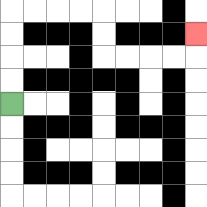{'start': '[0, 4]', 'end': '[8, 1]', 'path_directions': 'U,U,U,U,R,R,R,R,D,D,R,R,R,R,U', 'path_coordinates': '[[0, 4], [0, 3], [0, 2], [0, 1], [0, 0], [1, 0], [2, 0], [3, 0], [4, 0], [4, 1], [4, 2], [5, 2], [6, 2], [7, 2], [8, 2], [8, 1]]'}